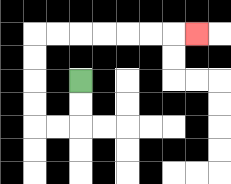{'start': '[3, 3]', 'end': '[8, 1]', 'path_directions': 'D,D,L,L,U,U,U,U,R,R,R,R,R,R,R', 'path_coordinates': '[[3, 3], [3, 4], [3, 5], [2, 5], [1, 5], [1, 4], [1, 3], [1, 2], [1, 1], [2, 1], [3, 1], [4, 1], [5, 1], [6, 1], [7, 1], [8, 1]]'}